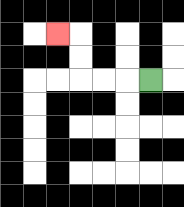{'start': '[6, 3]', 'end': '[2, 1]', 'path_directions': 'L,L,L,U,U,L', 'path_coordinates': '[[6, 3], [5, 3], [4, 3], [3, 3], [3, 2], [3, 1], [2, 1]]'}